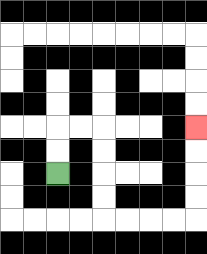{'start': '[2, 7]', 'end': '[8, 5]', 'path_directions': 'U,U,R,R,D,D,D,D,R,R,R,R,U,U,U,U', 'path_coordinates': '[[2, 7], [2, 6], [2, 5], [3, 5], [4, 5], [4, 6], [4, 7], [4, 8], [4, 9], [5, 9], [6, 9], [7, 9], [8, 9], [8, 8], [8, 7], [8, 6], [8, 5]]'}